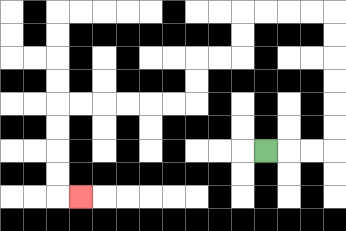{'start': '[11, 6]', 'end': '[3, 8]', 'path_directions': 'R,R,R,U,U,U,U,U,U,L,L,L,L,D,D,L,L,D,D,L,L,L,L,L,L,D,D,D,D,R', 'path_coordinates': '[[11, 6], [12, 6], [13, 6], [14, 6], [14, 5], [14, 4], [14, 3], [14, 2], [14, 1], [14, 0], [13, 0], [12, 0], [11, 0], [10, 0], [10, 1], [10, 2], [9, 2], [8, 2], [8, 3], [8, 4], [7, 4], [6, 4], [5, 4], [4, 4], [3, 4], [2, 4], [2, 5], [2, 6], [2, 7], [2, 8], [3, 8]]'}